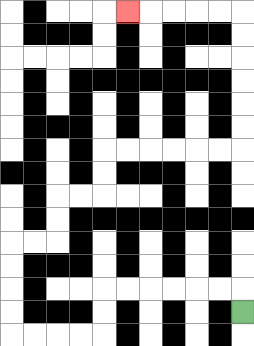{'start': '[10, 13]', 'end': '[5, 0]', 'path_directions': 'U,L,L,L,L,L,L,D,D,L,L,L,L,U,U,U,U,R,R,U,U,R,R,U,U,R,R,R,R,R,R,U,U,U,U,U,U,L,L,L,L,L', 'path_coordinates': '[[10, 13], [10, 12], [9, 12], [8, 12], [7, 12], [6, 12], [5, 12], [4, 12], [4, 13], [4, 14], [3, 14], [2, 14], [1, 14], [0, 14], [0, 13], [0, 12], [0, 11], [0, 10], [1, 10], [2, 10], [2, 9], [2, 8], [3, 8], [4, 8], [4, 7], [4, 6], [5, 6], [6, 6], [7, 6], [8, 6], [9, 6], [10, 6], [10, 5], [10, 4], [10, 3], [10, 2], [10, 1], [10, 0], [9, 0], [8, 0], [7, 0], [6, 0], [5, 0]]'}